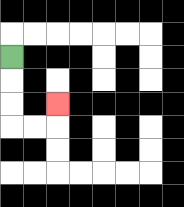{'start': '[0, 2]', 'end': '[2, 4]', 'path_directions': 'D,D,D,R,R,U', 'path_coordinates': '[[0, 2], [0, 3], [0, 4], [0, 5], [1, 5], [2, 5], [2, 4]]'}